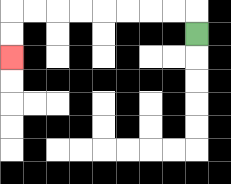{'start': '[8, 1]', 'end': '[0, 2]', 'path_directions': 'U,L,L,L,L,L,L,L,L,D,D', 'path_coordinates': '[[8, 1], [8, 0], [7, 0], [6, 0], [5, 0], [4, 0], [3, 0], [2, 0], [1, 0], [0, 0], [0, 1], [0, 2]]'}